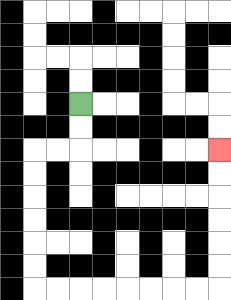{'start': '[3, 4]', 'end': '[9, 6]', 'path_directions': 'D,D,L,L,D,D,D,D,D,D,R,R,R,R,R,R,R,R,U,U,U,U,U,U', 'path_coordinates': '[[3, 4], [3, 5], [3, 6], [2, 6], [1, 6], [1, 7], [1, 8], [1, 9], [1, 10], [1, 11], [1, 12], [2, 12], [3, 12], [4, 12], [5, 12], [6, 12], [7, 12], [8, 12], [9, 12], [9, 11], [9, 10], [9, 9], [9, 8], [9, 7], [9, 6]]'}